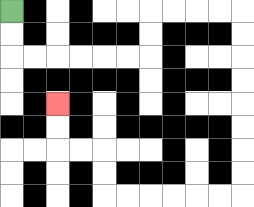{'start': '[0, 0]', 'end': '[2, 4]', 'path_directions': 'D,D,R,R,R,R,R,R,U,U,R,R,R,R,D,D,D,D,D,D,D,D,L,L,L,L,L,L,U,U,L,L,U,U', 'path_coordinates': '[[0, 0], [0, 1], [0, 2], [1, 2], [2, 2], [3, 2], [4, 2], [5, 2], [6, 2], [6, 1], [6, 0], [7, 0], [8, 0], [9, 0], [10, 0], [10, 1], [10, 2], [10, 3], [10, 4], [10, 5], [10, 6], [10, 7], [10, 8], [9, 8], [8, 8], [7, 8], [6, 8], [5, 8], [4, 8], [4, 7], [4, 6], [3, 6], [2, 6], [2, 5], [2, 4]]'}